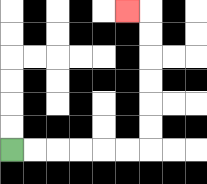{'start': '[0, 6]', 'end': '[5, 0]', 'path_directions': 'R,R,R,R,R,R,U,U,U,U,U,U,L', 'path_coordinates': '[[0, 6], [1, 6], [2, 6], [3, 6], [4, 6], [5, 6], [6, 6], [6, 5], [6, 4], [6, 3], [6, 2], [6, 1], [6, 0], [5, 0]]'}